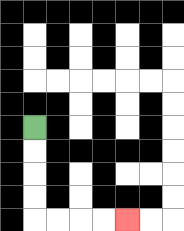{'start': '[1, 5]', 'end': '[5, 9]', 'path_directions': 'D,D,D,D,R,R,R,R', 'path_coordinates': '[[1, 5], [1, 6], [1, 7], [1, 8], [1, 9], [2, 9], [3, 9], [4, 9], [5, 9]]'}